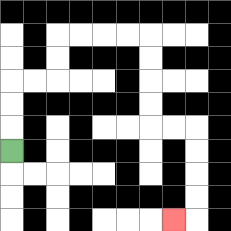{'start': '[0, 6]', 'end': '[7, 9]', 'path_directions': 'U,U,U,R,R,U,U,R,R,R,R,D,D,D,D,R,R,D,D,D,D,L', 'path_coordinates': '[[0, 6], [0, 5], [0, 4], [0, 3], [1, 3], [2, 3], [2, 2], [2, 1], [3, 1], [4, 1], [5, 1], [6, 1], [6, 2], [6, 3], [6, 4], [6, 5], [7, 5], [8, 5], [8, 6], [8, 7], [8, 8], [8, 9], [7, 9]]'}